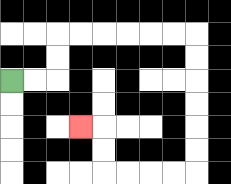{'start': '[0, 3]', 'end': '[3, 5]', 'path_directions': 'R,R,U,U,R,R,R,R,R,R,D,D,D,D,D,D,L,L,L,L,U,U,L', 'path_coordinates': '[[0, 3], [1, 3], [2, 3], [2, 2], [2, 1], [3, 1], [4, 1], [5, 1], [6, 1], [7, 1], [8, 1], [8, 2], [8, 3], [8, 4], [8, 5], [8, 6], [8, 7], [7, 7], [6, 7], [5, 7], [4, 7], [4, 6], [4, 5], [3, 5]]'}